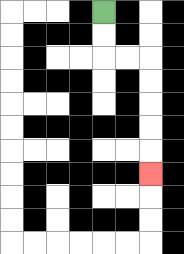{'start': '[4, 0]', 'end': '[6, 7]', 'path_directions': 'D,D,R,R,D,D,D,D,D', 'path_coordinates': '[[4, 0], [4, 1], [4, 2], [5, 2], [6, 2], [6, 3], [6, 4], [6, 5], [6, 6], [6, 7]]'}